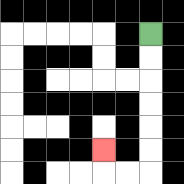{'start': '[6, 1]', 'end': '[4, 6]', 'path_directions': 'D,D,D,D,D,D,L,L,U', 'path_coordinates': '[[6, 1], [6, 2], [6, 3], [6, 4], [6, 5], [6, 6], [6, 7], [5, 7], [4, 7], [4, 6]]'}